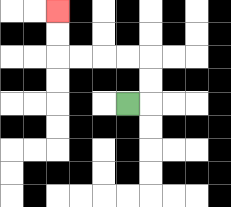{'start': '[5, 4]', 'end': '[2, 0]', 'path_directions': 'R,U,U,L,L,L,L,U,U', 'path_coordinates': '[[5, 4], [6, 4], [6, 3], [6, 2], [5, 2], [4, 2], [3, 2], [2, 2], [2, 1], [2, 0]]'}